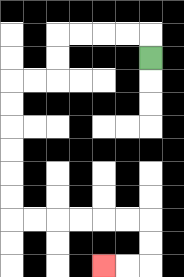{'start': '[6, 2]', 'end': '[4, 11]', 'path_directions': 'U,L,L,L,L,D,D,L,L,D,D,D,D,D,D,R,R,R,R,R,R,D,D,L,L', 'path_coordinates': '[[6, 2], [6, 1], [5, 1], [4, 1], [3, 1], [2, 1], [2, 2], [2, 3], [1, 3], [0, 3], [0, 4], [0, 5], [0, 6], [0, 7], [0, 8], [0, 9], [1, 9], [2, 9], [3, 9], [4, 9], [5, 9], [6, 9], [6, 10], [6, 11], [5, 11], [4, 11]]'}